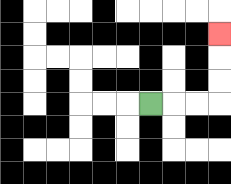{'start': '[6, 4]', 'end': '[9, 1]', 'path_directions': 'R,R,R,U,U,U', 'path_coordinates': '[[6, 4], [7, 4], [8, 4], [9, 4], [9, 3], [9, 2], [9, 1]]'}